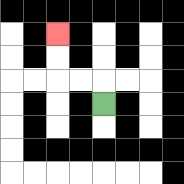{'start': '[4, 4]', 'end': '[2, 1]', 'path_directions': 'U,L,L,U,U', 'path_coordinates': '[[4, 4], [4, 3], [3, 3], [2, 3], [2, 2], [2, 1]]'}